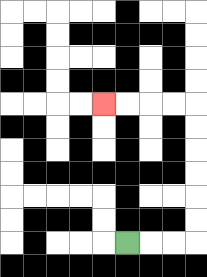{'start': '[5, 10]', 'end': '[4, 4]', 'path_directions': 'R,R,R,U,U,U,U,U,U,L,L,L,L', 'path_coordinates': '[[5, 10], [6, 10], [7, 10], [8, 10], [8, 9], [8, 8], [8, 7], [8, 6], [8, 5], [8, 4], [7, 4], [6, 4], [5, 4], [4, 4]]'}